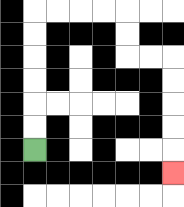{'start': '[1, 6]', 'end': '[7, 7]', 'path_directions': 'U,U,U,U,U,U,R,R,R,R,D,D,R,R,D,D,D,D,D', 'path_coordinates': '[[1, 6], [1, 5], [1, 4], [1, 3], [1, 2], [1, 1], [1, 0], [2, 0], [3, 0], [4, 0], [5, 0], [5, 1], [5, 2], [6, 2], [7, 2], [7, 3], [7, 4], [7, 5], [7, 6], [7, 7]]'}